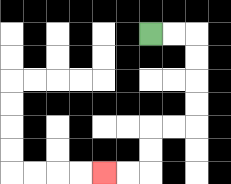{'start': '[6, 1]', 'end': '[4, 7]', 'path_directions': 'R,R,D,D,D,D,L,L,D,D,L,L', 'path_coordinates': '[[6, 1], [7, 1], [8, 1], [8, 2], [8, 3], [8, 4], [8, 5], [7, 5], [6, 5], [6, 6], [6, 7], [5, 7], [4, 7]]'}